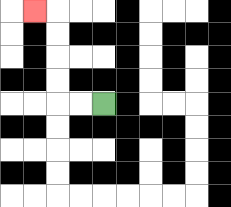{'start': '[4, 4]', 'end': '[1, 0]', 'path_directions': 'L,L,U,U,U,U,L', 'path_coordinates': '[[4, 4], [3, 4], [2, 4], [2, 3], [2, 2], [2, 1], [2, 0], [1, 0]]'}